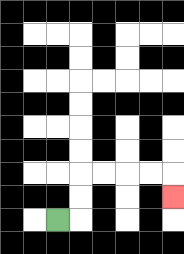{'start': '[2, 9]', 'end': '[7, 8]', 'path_directions': 'R,U,U,R,R,R,R,D', 'path_coordinates': '[[2, 9], [3, 9], [3, 8], [3, 7], [4, 7], [5, 7], [6, 7], [7, 7], [7, 8]]'}